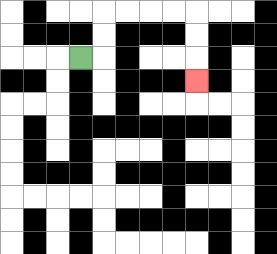{'start': '[3, 2]', 'end': '[8, 3]', 'path_directions': 'R,U,U,R,R,R,R,D,D,D', 'path_coordinates': '[[3, 2], [4, 2], [4, 1], [4, 0], [5, 0], [6, 0], [7, 0], [8, 0], [8, 1], [8, 2], [8, 3]]'}